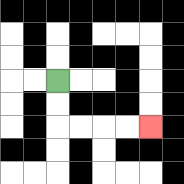{'start': '[2, 3]', 'end': '[6, 5]', 'path_directions': 'D,D,R,R,R,R', 'path_coordinates': '[[2, 3], [2, 4], [2, 5], [3, 5], [4, 5], [5, 5], [6, 5]]'}